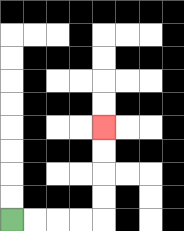{'start': '[0, 9]', 'end': '[4, 5]', 'path_directions': 'R,R,R,R,U,U,U,U', 'path_coordinates': '[[0, 9], [1, 9], [2, 9], [3, 9], [4, 9], [4, 8], [4, 7], [4, 6], [4, 5]]'}